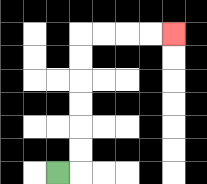{'start': '[2, 7]', 'end': '[7, 1]', 'path_directions': 'R,U,U,U,U,U,U,R,R,R,R', 'path_coordinates': '[[2, 7], [3, 7], [3, 6], [3, 5], [3, 4], [3, 3], [3, 2], [3, 1], [4, 1], [5, 1], [6, 1], [7, 1]]'}